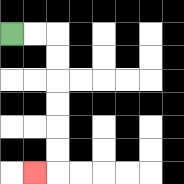{'start': '[0, 1]', 'end': '[1, 7]', 'path_directions': 'R,R,D,D,D,D,D,D,L', 'path_coordinates': '[[0, 1], [1, 1], [2, 1], [2, 2], [2, 3], [2, 4], [2, 5], [2, 6], [2, 7], [1, 7]]'}